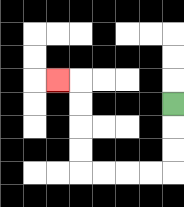{'start': '[7, 4]', 'end': '[2, 3]', 'path_directions': 'D,D,D,L,L,L,L,U,U,U,U,L', 'path_coordinates': '[[7, 4], [7, 5], [7, 6], [7, 7], [6, 7], [5, 7], [4, 7], [3, 7], [3, 6], [3, 5], [3, 4], [3, 3], [2, 3]]'}